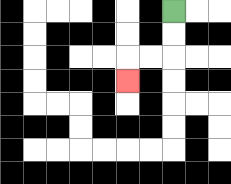{'start': '[7, 0]', 'end': '[5, 3]', 'path_directions': 'D,D,L,L,D', 'path_coordinates': '[[7, 0], [7, 1], [7, 2], [6, 2], [5, 2], [5, 3]]'}